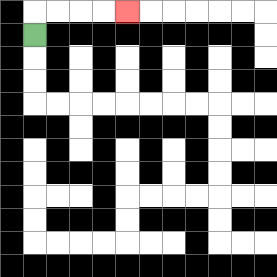{'start': '[1, 1]', 'end': '[5, 0]', 'path_directions': 'U,R,R,R,R', 'path_coordinates': '[[1, 1], [1, 0], [2, 0], [3, 0], [4, 0], [5, 0]]'}